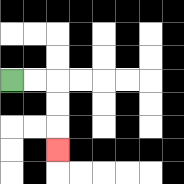{'start': '[0, 3]', 'end': '[2, 6]', 'path_directions': 'R,R,D,D,D', 'path_coordinates': '[[0, 3], [1, 3], [2, 3], [2, 4], [2, 5], [2, 6]]'}